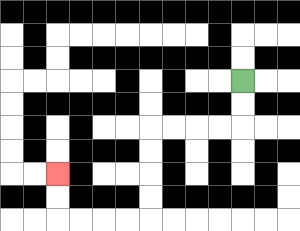{'start': '[10, 3]', 'end': '[2, 7]', 'path_directions': 'D,D,L,L,L,L,D,D,D,D,L,L,L,L,U,U', 'path_coordinates': '[[10, 3], [10, 4], [10, 5], [9, 5], [8, 5], [7, 5], [6, 5], [6, 6], [6, 7], [6, 8], [6, 9], [5, 9], [4, 9], [3, 9], [2, 9], [2, 8], [2, 7]]'}